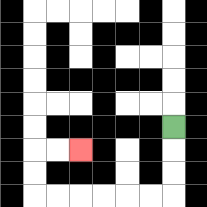{'start': '[7, 5]', 'end': '[3, 6]', 'path_directions': 'D,D,D,L,L,L,L,L,L,U,U,R,R', 'path_coordinates': '[[7, 5], [7, 6], [7, 7], [7, 8], [6, 8], [5, 8], [4, 8], [3, 8], [2, 8], [1, 8], [1, 7], [1, 6], [2, 6], [3, 6]]'}